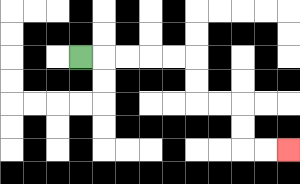{'start': '[3, 2]', 'end': '[12, 6]', 'path_directions': 'R,R,R,R,R,D,D,R,R,D,D,R,R', 'path_coordinates': '[[3, 2], [4, 2], [5, 2], [6, 2], [7, 2], [8, 2], [8, 3], [8, 4], [9, 4], [10, 4], [10, 5], [10, 6], [11, 6], [12, 6]]'}